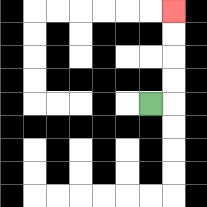{'start': '[6, 4]', 'end': '[7, 0]', 'path_directions': 'R,U,U,U,U', 'path_coordinates': '[[6, 4], [7, 4], [7, 3], [7, 2], [7, 1], [7, 0]]'}